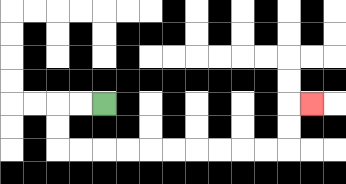{'start': '[4, 4]', 'end': '[13, 4]', 'path_directions': 'L,L,D,D,R,R,R,R,R,R,R,R,R,R,U,U,R', 'path_coordinates': '[[4, 4], [3, 4], [2, 4], [2, 5], [2, 6], [3, 6], [4, 6], [5, 6], [6, 6], [7, 6], [8, 6], [9, 6], [10, 6], [11, 6], [12, 6], [12, 5], [12, 4], [13, 4]]'}